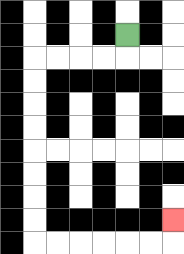{'start': '[5, 1]', 'end': '[7, 9]', 'path_directions': 'D,L,L,L,L,D,D,D,D,D,D,D,D,R,R,R,R,R,R,U', 'path_coordinates': '[[5, 1], [5, 2], [4, 2], [3, 2], [2, 2], [1, 2], [1, 3], [1, 4], [1, 5], [1, 6], [1, 7], [1, 8], [1, 9], [1, 10], [2, 10], [3, 10], [4, 10], [5, 10], [6, 10], [7, 10], [7, 9]]'}